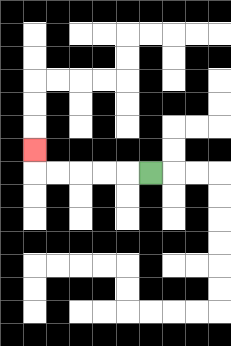{'start': '[6, 7]', 'end': '[1, 6]', 'path_directions': 'L,L,L,L,L,U', 'path_coordinates': '[[6, 7], [5, 7], [4, 7], [3, 7], [2, 7], [1, 7], [1, 6]]'}